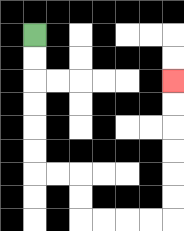{'start': '[1, 1]', 'end': '[7, 3]', 'path_directions': 'D,D,D,D,D,D,R,R,D,D,R,R,R,R,U,U,U,U,U,U', 'path_coordinates': '[[1, 1], [1, 2], [1, 3], [1, 4], [1, 5], [1, 6], [1, 7], [2, 7], [3, 7], [3, 8], [3, 9], [4, 9], [5, 9], [6, 9], [7, 9], [7, 8], [7, 7], [7, 6], [7, 5], [7, 4], [7, 3]]'}